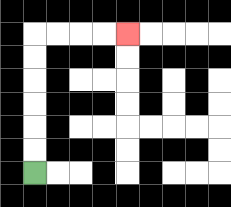{'start': '[1, 7]', 'end': '[5, 1]', 'path_directions': 'U,U,U,U,U,U,R,R,R,R', 'path_coordinates': '[[1, 7], [1, 6], [1, 5], [1, 4], [1, 3], [1, 2], [1, 1], [2, 1], [3, 1], [4, 1], [5, 1]]'}